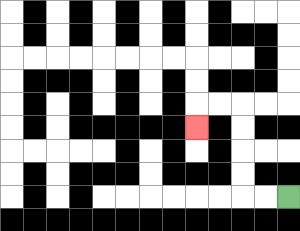{'start': '[12, 8]', 'end': '[8, 5]', 'path_directions': 'L,L,U,U,U,U,L,L,D', 'path_coordinates': '[[12, 8], [11, 8], [10, 8], [10, 7], [10, 6], [10, 5], [10, 4], [9, 4], [8, 4], [8, 5]]'}